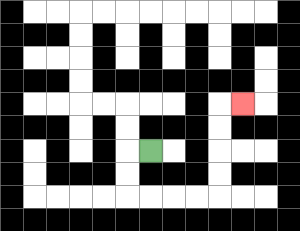{'start': '[6, 6]', 'end': '[10, 4]', 'path_directions': 'L,D,D,R,R,R,R,U,U,U,U,R', 'path_coordinates': '[[6, 6], [5, 6], [5, 7], [5, 8], [6, 8], [7, 8], [8, 8], [9, 8], [9, 7], [9, 6], [9, 5], [9, 4], [10, 4]]'}